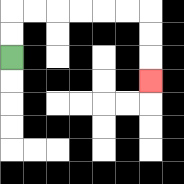{'start': '[0, 2]', 'end': '[6, 3]', 'path_directions': 'U,U,R,R,R,R,R,R,D,D,D', 'path_coordinates': '[[0, 2], [0, 1], [0, 0], [1, 0], [2, 0], [3, 0], [4, 0], [5, 0], [6, 0], [6, 1], [6, 2], [6, 3]]'}